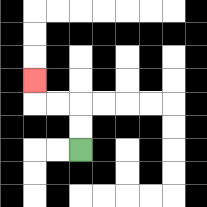{'start': '[3, 6]', 'end': '[1, 3]', 'path_directions': 'U,U,L,L,U', 'path_coordinates': '[[3, 6], [3, 5], [3, 4], [2, 4], [1, 4], [1, 3]]'}